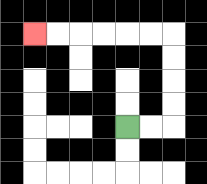{'start': '[5, 5]', 'end': '[1, 1]', 'path_directions': 'R,R,U,U,U,U,L,L,L,L,L,L', 'path_coordinates': '[[5, 5], [6, 5], [7, 5], [7, 4], [7, 3], [7, 2], [7, 1], [6, 1], [5, 1], [4, 1], [3, 1], [2, 1], [1, 1]]'}